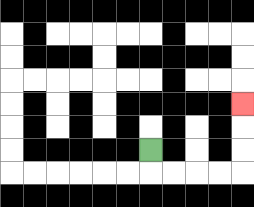{'start': '[6, 6]', 'end': '[10, 4]', 'path_directions': 'D,R,R,R,R,U,U,U', 'path_coordinates': '[[6, 6], [6, 7], [7, 7], [8, 7], [9, 7], [10, 7], [10, 6], [10, 5], [10, 4]]'}